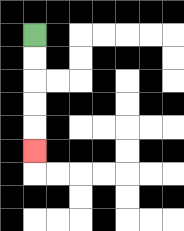{'start': '[1, 1]', 'end': '[1, 6]', 'path_directions': 'D,D,D,D,D', 'path_coordinates': '[[1, 1], [1, 2], [1, 3], [1, 4], [1, 5], [1, 6]]'}